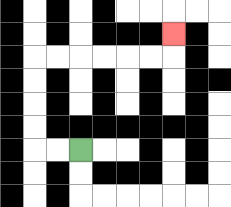{'start': '[3, 6]', 'end': '[7, 1]', 'path_directions': 'L,L,U,U,U,U,R,R,R,R,R,R,U', 'path_coordinates': '[[3, 6], [2, 6], [1, 6], [1, 5], [1, 4], [1, 3], [1, 2], [2, 2], [3, 2], [4, 2], [5, 2], [6, 2], [7, 2], [7, 1]]'}